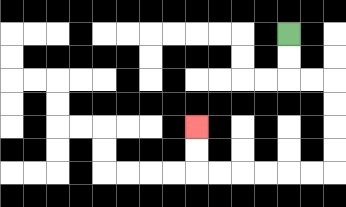{'start': '[12, 1]', 'end': '[8, 5]', 'path_directions': 'D,D,R,R,D,D,D,D,L,L,L,L,L,L,U,U', 'path_coordinates': '[[12, 1], [12, 2], [12, 3], [13, 3], [14, 3], [14, 4], [14, 5], [14, 6], [14, 7], [13, 7], [12, 7], [11, 7], [10, 7], [9, 7], [8, 7], [8, 6], [8, 5]]'}